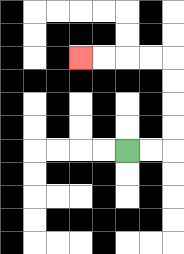{'start': '[5, 6]', 'end': '[3, 2]', 'path_directions': 'R,R,U,U,U,U,L,L,L,L', 'path_coordinates': '[[5, 6], [6, 6], [7, 6], [7, 5], [7, 4], [7, 3], [7, 2], [6, 2], [5, 2], [4, 2], [3, 2]]'}